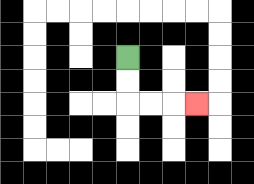{'start': '[5, 2]', 'end': '[8, 4]', 'path_directions': 'D,D,R,R,R', 'path_coordinates': '[[5, 2], [5, 3], [5, 4], [6, 4], [7, 4], [8, 4]]'}